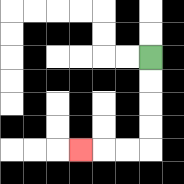{'start': '[6, 2]', 'end': '[3, 6]', 'path_directions': 'D,D,D,D,L,L,L', 'path_coordinates': '[[6, 2], [6, 3], [6, 4], [6, 5], [6, 6], [5, 6], [4, 6], [3, 6]]'}